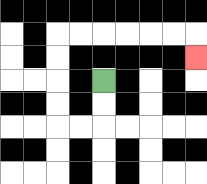{'start': '[4, 3]', 'end': '[8, 2]', 'path_directions': 'D,D,L,L,U,U,U,U,R,R,R,R,R,R,D', 'path_coordinates': '[[4, 3], [4, 4], [4, 5], [3, 5], [2, 5], [2, 4], [2, 3], [2, 2], [2, 1], [3, 1], [4, 1], [5, 1], [6, 1], [7, 1], [8, 1], [8, 2]]'}